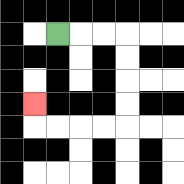{'start': '[2, 1]', 'end': '[1, 4]', 'path_directions': 'R,R,R,D,D,D,D,L,L,L,L,U', 'path_coordinates': '[[2, 1], [3, 1], [4, 1], [5, 1], [5, 2], [5, 3], [5, 4], [5, 5], [4, 5], [3, 5], [2, 5], [1, 5], [1, 4]]'}